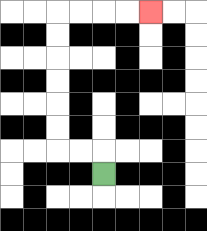{'start': '[4, 7]', 'end': '[6, 0]', 'path_directions': 'U,L,L,U,U,U,U,U,U,R,R,R,R', 'path_coordinates': '[[4, 7], [4, 6], [3, 6], [2, 6], [2, 5], [2, 4], [2, 3], [2, 2], [2, 1], [2, 0], [3, 0], [4, 0], [5, 0], [6, 0]]'}